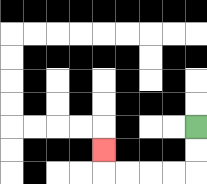{'start': '[8, 5]', 'end': '[4, 6]', 'path_directions': 'D,D,L,L,L,L,U', 'path_coordinates': '[[8, 5], [8, 6], [8, 7], [7, 7], [6, 7], [5, 7], [4, 7], [4, 6]]'}